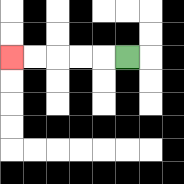{'start': '[5, 2]', 'end': '[0, 2]', 'path_directions': 'L,L,L,L,L', 'path_coordinates': '[[5, 2], [4, 2], [3, 2], [2, 2], [1, 2], [0, 2]]'}